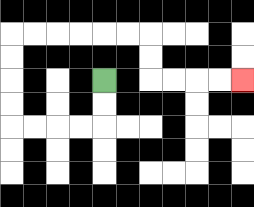{'start': '[4, 3]', 'end': '[10, 3]', 'path_directions': 'D,D,L,L,L,L,U,U,U,U,R,R,R,R,R,R,D,D,R,R,R,R', 'path_coordinates': '[[4, 3], [4, 4], [4, 5], [3, 5], [2, 5], [1, 5], [0, 5], [0, 4], [0, 3], [0, 2], [0, 1], [1, 1], [2, 1], [3, 1], [4, 1], [5, 1], [6, 1], [6, 2], [6, 3], [7, 3], [8, 3], [9, 3], [10, 3]]'}